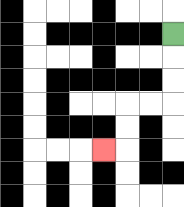{'start': '[7, 1]', 'end': '[4, 6]', 'path_directions': 'D,D,D,L,L,D,D,L', 'path_coordinates': '[[7, 1], [7, 2], [7, 3], [7, 4], [6, 4], [5, 4], [5, 5], [5, 6], [4, 6]]'}